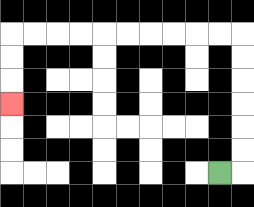{'start': '[9, 7]', 'end': '[0, 4]', 'path_directions': 'R,U,U,U,U,U,U,L,L,L,L,L,L,L,L,L,L,D,D,D', 'path_coordinates': '[[9, 7], [10, 7], [10, 6], [10, 5], [10, 4], [10, 3], [10, 2], [10, 1], [9, 1], [8, 1], [7, 1], [6, 1], [5, 1], [4, 1], [3, 1], [2, 1], [1, 1], [0, 1], [0, 2], [0, 3], [0, 4]]'}